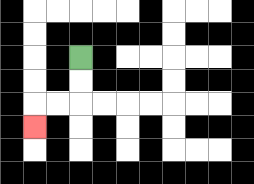{'start': '[3, 2]', 'end': '[1, 5]', 'path_directions': 'D,D,L,L,D', 'path_coordinates': '[[3, 2], [3, 3], [3, 4], [2, 4], [1, 4], [1, 5]]'}